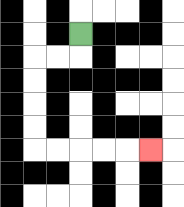{'start': '[3, 1]', 'end': '[6, 6]', 'path_directions': 'D,L,L,D,D,D,D,R,R,R,R,R', 'path_coordinates': '[[3, 1], [3, 2], [2, 2], [1, 2], [1, 3], [1, 4], [1, 5], [1, 6], [2, 6], [3, 6], [4, 6], [5, 6], [6, 6]]'}